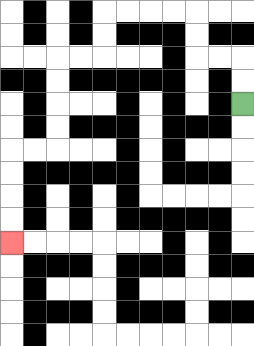{'start': '[10, 4]', 'end': '[0, 10]', 'path_directions': 'U,U,L,L,U,U,L,L,L,L,D,D,L,L,D,D,D,D,L,L,D,D,D,D', 'path_coordinates': '[[10, 4], [10, 3], [10, 2], [9, 2], [8, 2], [8, 1], [8, 0], [7, 0], [6, 0], [5, 0], [4, 0], [4, 1], [4, 2], [3, 2], [2, 2], [2, 3], [2, 4], [2, 5], [2, 6], [1, 6], [0, 6], [0, 7], [0, 8], [0, 9], [0, 10]]'}